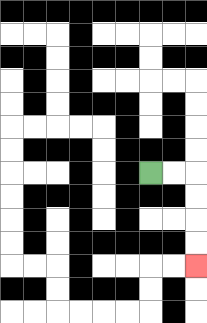{'start': '[6, 7]', 'end': '[8, 11]', 'path_directions': 'R,R,D,D,D,D', 'path_coordinates': '[[6, 7], [7, 7], [8, 7], [8, 8], [8, 9], [8, 10], [8, 11]]'}